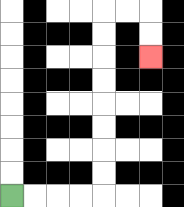{'start': '[0, 8]', 'end': '[6, 2]', 'path_directions': 'R,R,R,R,U,U,U,U,U,U,U,U,R,R,D,D', 'path_coordinates': '[[0, 8], [1, 8], [2, 8], [3, 8], [4, 8], [4, 7], [4, 6], [4, 5], [4, 4], [4, 3], [4, 2], [4, 1], [4, 0], [5, 0], [6, 0], [6, 1], [6, 2]]'}